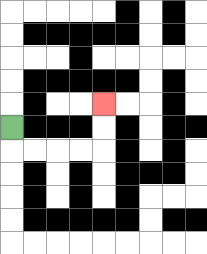{'start': '[0, 5]', 'end': '[4, 4]', 'path_directions': 'D,R,R,R,R,U,U', 'path_coordinates': '[[0, 5], [0, 6], [1, 6], [2, 6], [3, 6], [4, 6], [4, 5], [4, 4]]'}